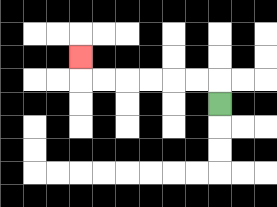{'start': '[9, 4]', 'end': '[3, 2]', 'path_directions': 'U,L,L,L,L,L,L,U', 'path_coordinates': '[[9, 4], [9, 3], [8, 3], [7, 3], [6, 3], [5, 3], [4, 3], [3, 3], [3, 2]]'}